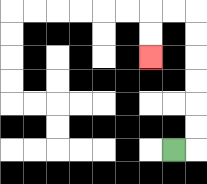{'start': '[7, 6]', 'end': '[6, 2]', 'path_directions': 'R,U,U,U,U,U,U,L,L,D,D', 'path_coordinates': '[[7, 6], [8, 6], [8, 5], [8, 4], [8, 3], [8, 2], [8, 1], [8, 0], [7, 0], [6, 0], [6, 1], [6, 2]]'}